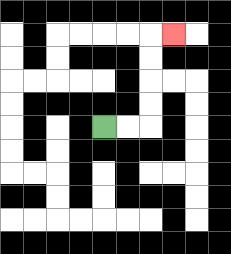{'start': '[4, 5]', 'end': '[7, 1]', 'path_directions': 'R,R,U,U,U,U,R', 'path_coordinates': '[[4, 5], [5, 5], [6, 5], [6, 4], [6, 3], [6, 2], [6, 1], [7, 1]]'}